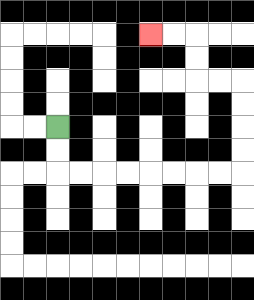{'start': '[2, 5]', 'end': '[6, 1]', 'path_directions': 'D,D,R,R,R,R,R,R,R,R,U,U,U,U,L,L,U,U,L,L', 'path_coordinates': '[[2, 5], [2, 6], [2, 7], [3, 7], [4, 7], [5, 7], [6, 7], [7, 7], [8, 7], [9, 7], [10, 7], [10, 6], [10, 5], [10, 4], [10, 3], [9, 3], [8, 3], [8, 2], [8, 1], [7, 1], [6, 1]]'}